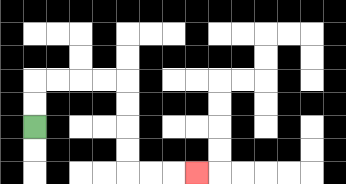{'start': '[1, 5]', 'end': '[8, 7]', 'path_directions': 'U,U,R,R,R,R,D,D,D,D,R,R,R', 'path_coordinates': '[[1, 5], [1, 4], [1, 3], [2, 3], [3, 3], [4, 3], [5, 3], [5, 4], [5, 5], [5, 6], [5, 7], [6, 7], [7, 7], [8, 7]]'}